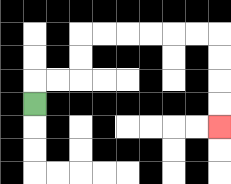{'start': '[1, 4]', 'end': '[9, 5]', 'path_directions': 'U,R,R,U,U,R,R,R,R,R,R,D,D,D,D', 'path_coordinates': '[[1, 4], [1, 3], [2, 3], [3, 3], [3, 2], [3, 1], [4, 1], [5, 1], [6, 1], [7, 1], [8, 1], [9, 1], [9, 2], [9, 3], [9, 4], [9, 5]]'}